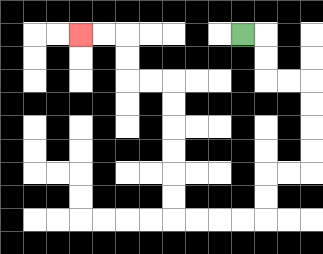{'start': '[10, 1]', 'end': '[3, 1]', 'path_directions': 'R,D,D,R,R,D,D,D,D,L,L,D,D,L,L,L,L,U,U,U,U,U,U,L,L,U,U,L,L', 'path_coordinates': '[[10, 1], [11, 1], [11, 2], [11, 3], [12, 3], [13, 3], [13, 4], [13, 5], [13, 6], [13, 7], [12, 7], [11, 7], [11, 8], [11, 9], [10, 9], [9, 9], [8, 9], [7, 9], [7, 8], [7, 7], [7, 6], [7, 5], [7, 4], [7, 3], [6, 3], [5, 3], [5, 2], [5, 1], [4, 1], [3, 1]]'}